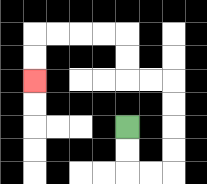{'start': '[5, 5]', 'end': '[1, 3]', 'path_directions': 'D,D,R,R,U,U,U,U,L,L,U,U,L,L,L,L,D,D', 'path_coordinates': '[[5, 5], [5, 6], [5, 7], [6, 7], [7, 7], [7, 6], [7, 5], [7, 4], [7, 3], [6, 3], [5, 3], [5, 2], [5, 1], [4, 1], [3, 1], [2, 1], [1, 1], [1, 2], [1, 3]]'}